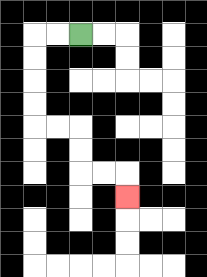{'start': '[3, 1]', 'end': '[5, 8]', 'path_directions': 'L,L,D,D,D,D,R,R,D,D,R,R,D', 'path_coordinates': '[[3, 1], [2, 1], [1, 1], [1, 2], [1, 3], [1, 4], [1, 5], [2, 5], [3, 5], [3, 6], [3, 7], [4, 7], [5, 7], [5, 8]]'}